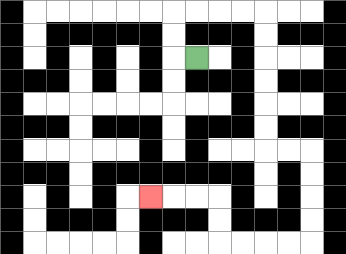{'start': '[8, 2]', 'end': '[6, 8]', 'path_directions': 'L,U,U,R,R,R,R,D,D,D,D,D,D,R,R,D,D,D,D,L,L,L,L,U,U,L,L,L', 'path_coordinates': '[[8, 2], [7, 2], [7, 1], [7, 0], [8, 0], [9, 0], [10, 0], [11, 0], [11, 1], [11, 2], [11, 3], [11, 4], [11, 5], [11, 6], [12, 6], [13, 6], [13, 7], [13, 8], [13, 9], [13, 10], [12, 10], [11, 10], [10, 10], [9, 10], [9, 9], [9, 8], [8, 8], [7, 8], [6, 8]]'}